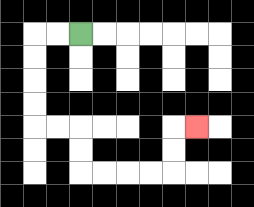{'start': '[3, 1]', 'end': '[8, 5]', 'path_directions': 'L,L,D,D,D,D,R,R,D,D,R,R,R,R,U,U,R', 'path_coordinates': '[[3, 1], [2, 1], [1, 1], [1, 2], [1, 3], [1, 4], [1, 5], [2, 5], [3, 5], [3, 6], [3, 7], [4, 7], [5, 7], [6, 7], [7, 7], [7, 6], [7, 5], [8, 5]]'}